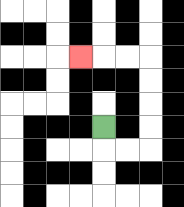{'start': '[4, 5]', 'end': '[3, 2]', 'path_directions': 'D,R,R,U,U,U,U,L,L,L', 'path_coordinates': '[[4, 5], [4, 6], [5, 6], [6, 6], [6, 5], [6, 4], [6, 3], [6, 2], [5, 2], [4, 2], [3, 2]]'}